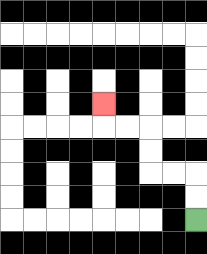{'start': '[8, 9]', 'end': '[4, 4]', 'path_directions': 'U,U,L,L,U,U,L,L,U', 'path_coordinates': '[[8, 9], [8, 8], [8, 7], [7, 7], [6, 7], [6, 6], [6, 5], [5, 5], [4, 5], [4, 4]]'}